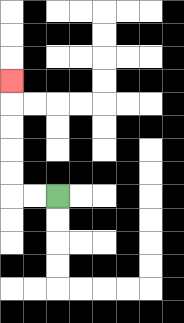{'start': '[2, 8]', 'end': '[0, 3]', 'path_directions': 'L,L,U,U,U,U,U', 'path_coordinates': '[[2, 8], [1, 8], [0, 8], [0, 7], [0, 6], [0, 5], [0, 4], [0, 3]]'}